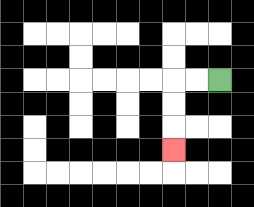{'start': '[9, 3]', 'end': '[7, 6]', 'path_directions': 'L,L,D,D,D', 'path_coordinates': '[[9, 3], [8, 3], [7, 3], [7, 4], [7, 5], [7, 6]]'}